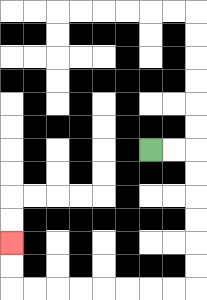{'start': '[6, 6]', 'end': '[0, 10]', 'path_directions': 'R,R,D,D,D,D,D,D,L,L,L,L,L,L,L,L,U,U', 'path_coordinates': '[[6, 6], [7, 6], [8, 6], [8, 7], [8, 8], [8, 9], [8, 10], [8, 11], [8, 12], [7, 12], [6, 12], [5, 12], [4, 12], [3, 12], [2, 12], [1, 12], [0, 12], [0, 11], [0, 10]]'}